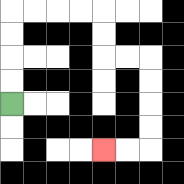{'start': '[0, 4]', 'end': '[4, 6]', 'path_directions': 'U,U,U,U,R,R,R,R,D,D,R,R,D,D,D,D,L,L', 'path_coordinates': '[[0, 4], [0, 3], [0, 2], [0, 1], [0, 0], [1, 0], [2, 0], [3, 0], [4, 0], [4, 1], [4, 2], [5, 2], [6, 2], [6, 3], [6, 4], [6, 5], [6, 6], [5, 6], [4, 6]]'}